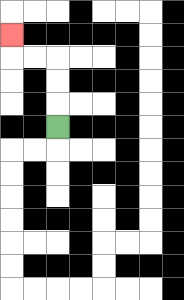{'start': '[2, 5]', 'end': '[0, 1]', 'path_directions': 'U,U,U,L,L,U', 'path_coordinates': '[[2, 5], [2, 4], [2, 3], [2, 2], [1, 2], [0, 2], [0, 1]]'}